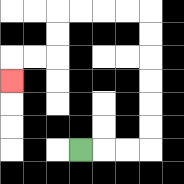{'start': '[3, 6]', 'end': '[0, 3]', 'path_directions': 'R,R,R,U,U,U,U,U,U,L,L,L,L,D,D,L,L,D', 'path_coordinates': '[[3, 6], [4, 6], [5, 6], [6, 6], [6, 5], [6, 4], [6, 3], [6, 2], [6, 1], [6, 0], [5, 0], [4, 0], [3, 0], [2, 0], [2, 1], [2, 2], [1, 2], [0, 2], [0, 3]]'}